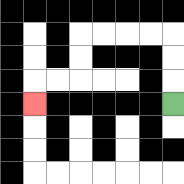{'start': '[7, 4]', 'end': '[1, 4]', 'path_directions': 'U,U,U,L,L,L,L,D,D,L,L,D', 'path_coordinates': '[[7, 4], [7, 3], [7, 2], [7, 1], [6, 1], [5, 1], [4, 1], [3, 1], [3, 2], [3, 3], [2, 3], [1, 3], [1, 4]]'}